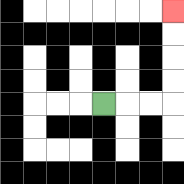{'start': '[4, 4]', 'end': '[7, 0]', 'path_directions': 'R,R,R,U,U,U,U', 'path_coordinates': '[[4, 4], [5, 4], [6, 4], [7, 4], [7, 3], [7, 2], [7, 1], [7, 0]]'}